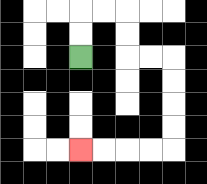{'start': '[3, 2]', 'end': '[3, 6]', 'path_directions': 'U,U,R,R,D,D,R,R,D,D,D,D,L,L,L,L', 'path_coordinates': '[[3, 2], [3, 1], [3, 0], [4, 0], [5, 0], [5, 1], [5, 2], [6, 2], [7, 2], [7, 3], [7, 4], [7, 5], [7, 6], [6, 6], [5, 6], [4, 6], [3, 6]]'}